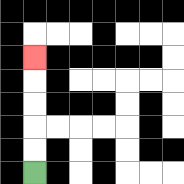{'start': '[1, 7]', 'end': '[1, 2]', 'path_directions': 'U,U,U,U,U', 'path_coordinates': '[[1, 7], [1, 6], [1, 5], [1, 4], [1, 3], [1, 2]]'}